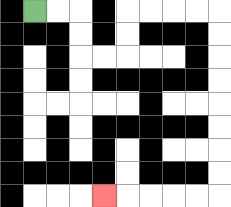{'start': '[1, 0]', 'end': '[4, 8]', 'path_directions': 'R,R,D,D,R,R,U,U,R,R,R,R,D,D,D,D,D,D,D,D,L,L,L,L,L', 'path_coordinates': '[[1, 0], [2, 0], [3, 0], [3, 1], [3, 2], [4, 2], [5, 2], [5, 1], [5, 0], [6, 0], [7, 0], [8, 0], [9, 0], [9, 1], [9, 2], [9, 3], [9, 4], [9, 5], [9, 6], [9, 7], [9, 8], [8, 8], [7, 8], [6, 8], [5, 8], [4, 8]]'}